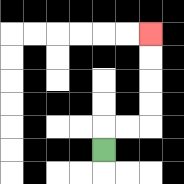{'start': '[4, 6]', 'end': '[6, 1]', 'path_directions': 'U,R,R,U,U,U,U', 'path_coordinates': '[[4, 6], [4, 5], [5, 5], [6, 5], [6, 4], [6, 3], [6, 2], [6, 1]]'}